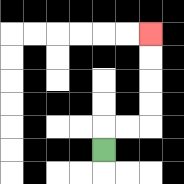{'start': '[4, 6]', 'end': '[6, 1]', 'path_directions': 'U,R,R,U,U,U,U', 'path_coordinates': '[[4, 6], [4, 5], [5, 5], [6, 5], [6, 4], [6, 3], [6, 2], [6, 1]]'}